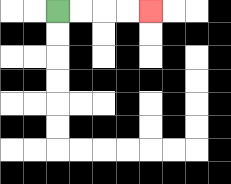{'start': '[2, 0]', 'end': '[6, 0]', 'path_directions': 'R,R,R,R', 'path_coordinates': '[[2, 0], [3, 0], [4, 0], [5, 0], [6, 0]]'}